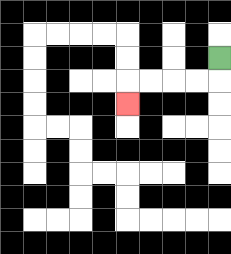{'start': '[9, 2]', 'end': '[5, 4]', 'path_directions': 'D,L,L,L,L,D', 'path_coordinates': '[[9, 2], [9, 3], [8, 3], [7, 3], [6, 3], [5, 3], [5, 4]]'}